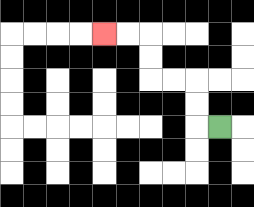{'start': '[9, 5]', 'end': '[4, 1]', 'path_directions': 'L,U,U,L,L,U,U,L,L', 'path_coordinates': '[[9, 5], [8, 5], [8, 4], [8, 3], [7, 3], [6, 3], [6, 2], [6, 1], [5, 1], [4, 1]]'}